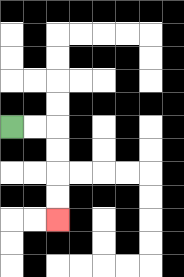{'start': '[0, 5]', 'end': '[2, 9]', 'path_directions': 'R,R,D,D,D,D', 'path_coordinates': '[[0, 5], [1, 5], [2, 5], [2, 6], [2, 7], [2, 8], [2, 9]]'}